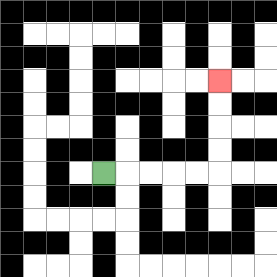{'start': '[4, 7]', 'end': '[9, 3]', 'path_directions': 'R,R,R,R,R,U,U,U,U', 'path_coordinates': '[[4, 7], [5, 7], [6, 7], [7, 7], [8, 7], [9, 7], [9, 6], [9, 5], [9, 4], [9, 3]]'}